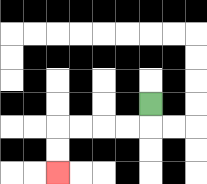{'start': '[6, 4]', 'end': '[2, 7]', 'path_directions': 'D,L,L,L,L,D,D', 'path_coordinates': '[[6, 4], [6, 5], [5, 5], [4, 5], [3, 5], [2, 5], [2, 6], [2, 7]]'}